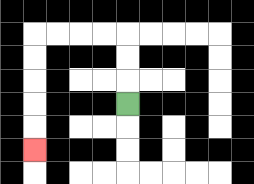{'start': '[5, 4]', 'end': '[1, 6]', 'path_directions': 'U,U,U,L,L,L,L,D,D,D,D,D', 'path_coordinates': '[[5, 4], [5, 3], [5, 2], [5, 1], [4, 1], [3, 1], [2, 1], [1, 1], [1, 2], [1, 3], [1, 4], [1, 5], [1, 6]]'}